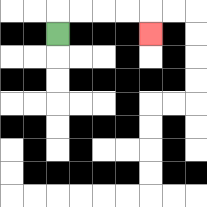{'start': '[2, 1]', 'end': '[6, 1]', 'path_directions': 'U,R,R,R,R,D', 'path_coordinates': '[[2, 1], [2, 0], [3, 0], [4, 0], [5, 0], [6, 0], [6, 1]]'}